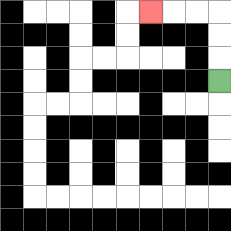{'start': '[9, 3]', 'end': '[6, 0]', 'path_directions': 'U,U,U,L,L,L', 'path_coordinates': '[[9, 3], [9, 2], [9, 1], [9, 0], [8, 0], [7, 0], [6, 0]]'}